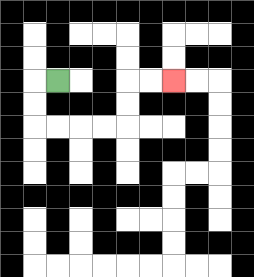{'start': '[2, 3]', 'end': '[7, 3]', 'path_directions': 'L,D,D,R,R,R,R,U,U,R,R', 'path_coordinates': '[[2, 3], [1, 3], [1, 4], [1, 5], [2, 5], [3, 5], [4, 5], [5, 5], [5, 4], [5, 3], [6, 3], [7, 3]]'}